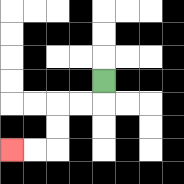{'start': '[4, 3]', 'end': '[0, 6]', 'path_directions': 'D,L,L,D,D,L,L', 'path_coordinates': '[[4, 3], [4, 4], [3, 4], [2, 4], [2, 5], [2, 6], [1, 6], [0, 6]]'}